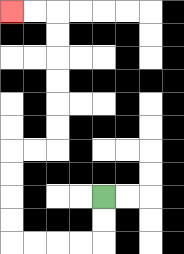{'start': '[4, 8]', 'end': '[0, 0]', 'path_directions': 'D,D,L,L,L,L,U,U,U,U,R,R,U,U,U,U,U,U,L,L', 'path_coordinates': '[[4, 8], [4, 9], [4, 10], [3, 10], [2, 10], [1, 10], [0, 10], [0, 9], [0, 8], [0, 7], [0, 6], [1, 6], [2, 6], [2, 5], [2, 4], [2, 3], [2, 2], [2, 1], [2, 0], [1, 0], [0, 0]]'}